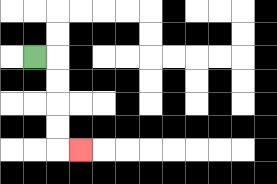{'start': '[1, 2]', 'end': '[3, 6]', 'path_directions': 'R,D,D,D,D,R', 'path_coordinates': '[[1, 2], [2, 2], [2, 3], [2, 4], [2, 5], [2, 6], [3, 6]]'}